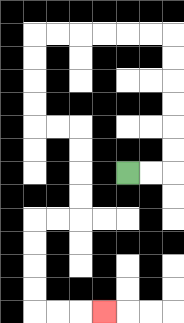{'start': '[5, 7]', 'end': '[4, 13]', 'path_directions': 'R,R,U,U,U,U,U,U,L,L,L,L,L,L,D,D,D,D,R,R,D,D,D,D,L,L,D,D,D,D,R,R,R', 'path_coordinates': '[[5, 7], [6, 7], [7, 7], [7, 6], [7, 5], [7, 4], [7, 3], [7, 2], [7, 1], [6, 1], [5, 1], [4, 1], [3, 1], [2, 1], [1, 1], [1, 2], [1, 3], [1, 4], [1, 5], [2, 5], [3, 5], [3, 6], [3, 7], [3, 8], [3, 9], [2, 9], [1, 9], [1, 10], [1, 11], [1, 12], [1, 13], [2, 13], [3, 13], [4, 13]]'}